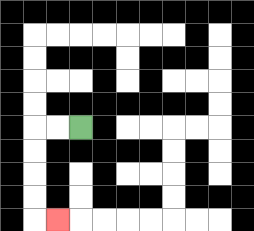{'start': '[3, 5]', 'end': '[2, 9]', 'path_directions': 'L,L,D,D,D,D,R', 'path_coordinates': '[[3, 5], [2, 5], [1, 5], [1, 6], [1, 7], [1, 8], [1, 9], [2, 9]]'}